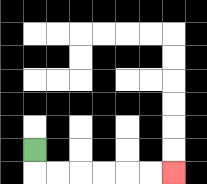{'start': '[1, 6]', 'end': '[7, 7]', 'path_directions': 'D,R,R,R,R,R,R', 'path_coordinates': '[[1, 6], [1, 7], [2, 7], [3, 7], [4, 7], [5, 7], [6, 7], [7, 7]]'}